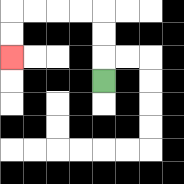{'start': '[4, 3]', 'end': '[0, 2]', 'path_directions': 'U,U,U,L,L,L,L,D,D', 'path_coordinates': '[[4, 3], [4, 2], [4, 1], [4, 0], [3, 0], [2, 0], [1, 0], [0, 0], [0, 1], [0, 2]]'}